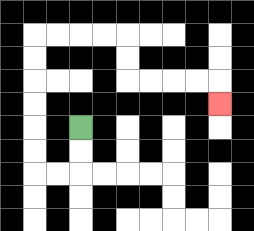{'start': '[3, 5]', 'end': '[9, 4]', 'path_directions': 'D,D,L,L,U,U,U,U,U,U,R,R,R,R,D,D,R,R,R,R,D', 'path_coordinates': '[[3, 5], [3, 6], [3, 7], [2, 7], [1, 7], [1, 6], [1, 5], [1, 4], [1, 3], [1, 2], [1, 1], [2, 1], [3, 1], [4, 1], [5, 1], [5, 2], [5, 3], [6, 3], [7, 3], [8, 3], [9, 3], [9, 4]]'}